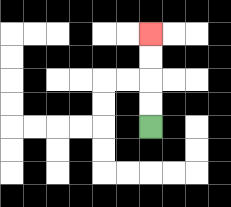{'start': '[6, 5]', 'end': '[6, 1]', 'path_directions': 'U,U,U,U', 'path_coordinates': '[[6, 5], [6, 4], [6, 3], [6, 2], [6, 1]]'}